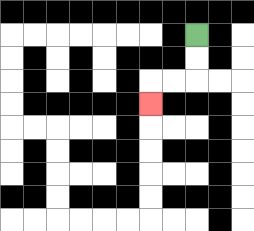{'start': '[8, 1]', 'end': '[6, 4]', 'path_directions': 'D,D,L,L,D', 'path_coordinates': '[[8, 1], [8, 2], [8, 3], [7, 3], [6, 3], [6, 4]]'}